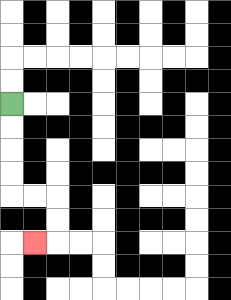{'start': '[0, 4]', 'end': '[1, 10]', 'path_directions': 'D,D,D,D,R,R,D,D,L', 'path_coordinates': '[[0, 4], [0, 5], [0, 6], [0, 7], [0, 8], [1, 8], [2, 8], [2, 9], [2, 10], [1, 10]]'}